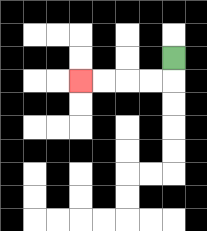{'start': '[7, 2]', 'end': '[3, 3]', 'path_directions': 'D,L,L,L,L', 'path_coordinates': '[[7, 2], [7, 3], [6, 3], [5, 3], [4, 3], [3, 3]]'}